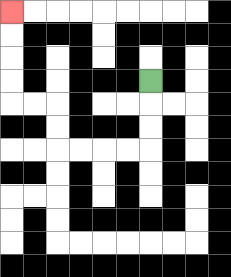{'start': '[6, 3]', 'end': '[0, 0]', 'path_directions': 'D,D,D,L,L,L,L,U,U,L,L,U,U,U,U', 'path_coordinates': '[[6, 3], [6, 4], [6, 5], [6, 6], [5, 6], [4, 6], [3, 6], [2, 6], [2, 5], [2, 4], [1, 4], [0, 4], [0, 3], [0, 2], [0, 1], [0, 0]]'}